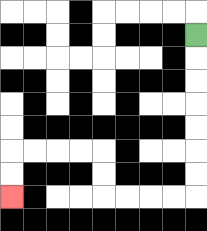{'start': '[8, 1]', 'end': '[0, 8]', 'path_directions': 'D,D,D,D,D,D,D,L,L,L,L,U,U,L,L,L,L,D,D', 'path_coordinates': '[[8, 1], [8, 2], [8, 3], [8, 4], [8, 5], [8, 6], [8, 7], [8, 8], [7, 8], [6, 8], [5, 8], [4, 8], [4, 7], [4, 6], [3, 6], [2, 6], [1, 6], [0, 6], [0, 7], [0, 8]]'}